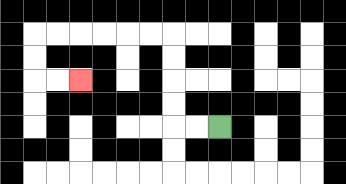{'start': '[9, 5]', 'end': '[3, 3]', 'path_directions': 'L,L,U,U,U,U,L,L,L,L,L,L,D,D,R,R', 'path_coordinates': '[[9, 5], [8, 5], [7, 5], [7, 4], [7, 3], [7, 2], [7, 1], [6, 1], [5, 1], [4, 1], [3, 1], [2, 1], [1, 1], [1, 2], [1, 3], [2, 3], [3, 3]]'}